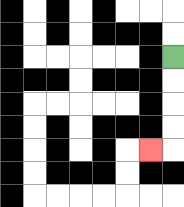{'start': '[7, 2]', 'end': '[6, 6]', 'path_directions': 'D,D,D,D,L', 'path_coordinates': '[[7, 2], [7, 3], [7, 4], [7, 5], [7, 6], [6, 6]]'}